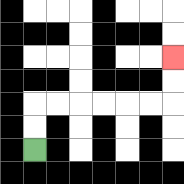{'start': '[1, 6]', 'end': '[7, 2]', 'path_directions': 'U,U,R,R,R,R,R,R,U,U', 'path_coordinates': '[[1, 6], [1, 5], [1, 4], [2, 4], [3, 4], [4, 4], [5, 4], [6, 4], [7, 4], [7, 3], [7, 2]]'}